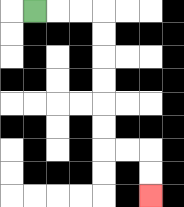{'start': '[1, 0]', 'end': '[6, 8]', 'path_directions': 'R,R,R,D,D,D,D,D,D,R,R,D,D', 'path_coordinates': '[[1, 0], [2, 0], [3, 0], [4, 0], [4, 1], [4, 2], [4, 3], [4, 4], [4, 5], [4, 6], [5, 6], [6, 6], [6, 7], [6, 8]]'}